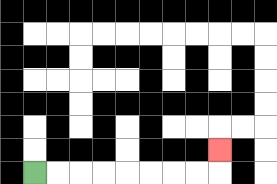{'start': '[1, 7]', 'end': '[9, 6]', 'path_directions': 'R,R,R,R,R,R,R,R,U', 'path_coordinates': '[[1, 7], [2, 7], [3, 7], [4, 7], [5, 7], [6, 7], [7, 7], [8, 7], [9, 7], [9, 6]]'}